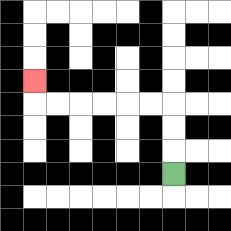{'start': '[7, 7]', 'end': '[1, 3]', 'path_directions': 'U,U,U,L,L,L,L,L,L,U', 'path_coordinates': '[[7, 7], [7, 6], [7, 5], [7, 4], [6, 4], [5, 4], [4, 4], [3, 4], [2, 4], [1, 4], [1, 3]]'}